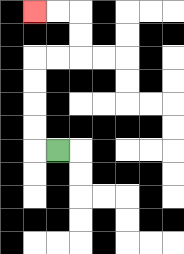{'start': '[2, 6]', 'end': '[1, 0]', 'path_directions': 'L,U,U,U,U,R,R,U,U,L,L', 'path_coordinates': '[[2, 6], [1, 6], [1, 5], [1, 4], [1, 3], [1, 2], [2, 2], [3, 2], [3, 1], [3, 0], [2, 0], [1, 0]]'}